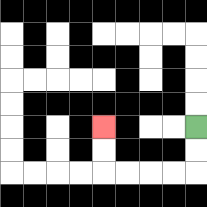{'start': '[8, 5]', 'end': '[4, 5]', 'path_directions': 'D,D,L,L,L,L,U,U', 'path_coordinates': '[[8, 5], [8, 6], [8, 7], [7, 7], [6, 7], [5, 7], [4, 7], [4, 6], [4, 5]]'}